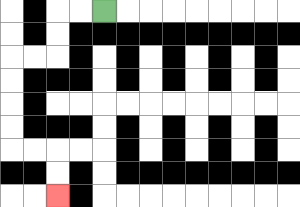{'start': '[4, 0]', 'end': '[2, 8]', 'path_directions': 'L,L,D,D,L,L,D,D,D,D,R,R,D,D', 'path_coordinates': '[[4, 0], [3, 0], [2, 0], [2, 1], [2, 2], [1, 2], [0, 2], [0, 3], [0, 4], [0, 5], [0, 6], [1, 6], [2, 6], [2, 7], [2, 8]]'}